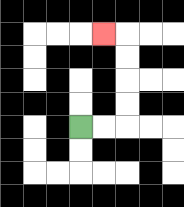{'start': '[3, 5]', 'end': '[4, 1]', 'path_directions': 'R,R,U,U,U,U,L', 'path_coordinates': '[[3, 5], [4, 5], [5, 5], [5, 4], [5, 3], [5, 2], [5, 1], [4, 1]]'}